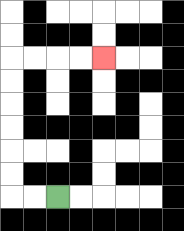{'start': '[2, 8]', 'end': '[4, 2]', 'path_directions': 'L,L,U,U,U,U,U,U,R,R,R,R', 'path_coordinates': '[[2, 8], [1, 8], [0, 8], [0, 7], [0, 6], [0, 5], [0, 4], [0, 3], [0, 2], [1, 2], [2, 2], [3, 2], [4, 2]]'}